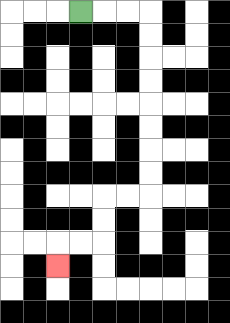{'start': '[3, 0]', 'end': '[2, 11]', 'path_directions': 'R,R,R,D,D,D,D,D,D,D,D,L,L,D,D,L,L,D', 'path_coordinates': '[[3, 0], [4, 0], [5, 0], [6, 0], [6, 1], [6, 2], [6, 3], [6, 4], [6, 5], [6, 6], [6, 7], [6, 8], [5, 8], [4, 8], [4, 9], [4, 10], [3, 10], [2, 10], [2, 11]]'}